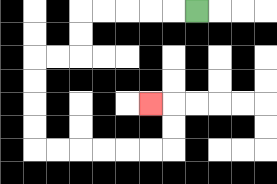{'start': '[8, 0]', 'end': '[6, 4]', 'path_directions': 'L,L,L,L,L,D,D,L,L,D,D,D,D,R,R,R,R,R,R,U,U,L', 'path_coordinates': '[[8, 0], [7, 0], [6, 0], [5, 0], [4, 0], [3, 0], [3, 1], [3, 2], [2, 2], [1, 2], [1, 3], [1, 4], [1, 5], [1, 6], [2, 6], [3, 6], [4, 6], [5, 6], [6, 6], [7, 6], [7, 5], [7, 4], [6, 4]]'}